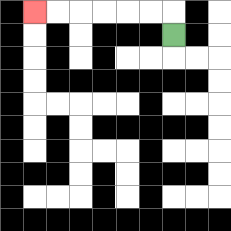{'start': '[7, 1]', 'end': '[1, 0]', 'path_directions': 'U,L,L,L,L,L,L', 'path_coordinates': '[[7, 1], [7, 0], [6, 0], [5, 0], [4, 0], [3, 0], [2, 0], [1, 0]]'}